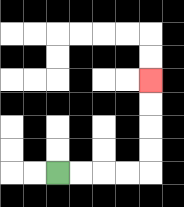{'start': '[2, 7]', 'end': '[6, 3]', 'path_directions': 'R,R,R,R,U,U,U,U', 'path_coordinates': '[[2, 7], [3, 7], [4, 7], [5, 7], [6, 7], [6, 6], [6, 5], [6, 4], [6, 3]]'}